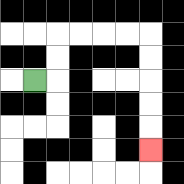{'start': '[1, 3]', 'end': '[6, 6]', 'path_directions': 'R,U,U,R,R,R,R,D,D,D,D,D', 'path_coordinates': '[[1, 3], [2, 3], [2, 2], [2, 1], [3, 1], [4, 1], [5, 1], [6, 1], [6, 2], [6, 3], [6, 4], [6, 5], [6, 6]]'}